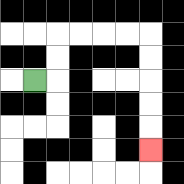{'start': '[1, 3]', 'end': '[6, 6]', 'path_directions': 'R,U,U,R,R,R,R,D,D,D,D,D', 'path_coordinates': '[[1, 3], [2, 3], [2, 2], [2, 1], [3, 1], [4, 1], [5, 1], [6, 1], [6, 2], [6, 3], [6, 4], [6, 5], [6, 6]]'}